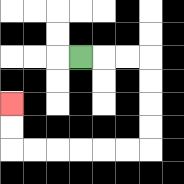{'start': '[3, 2]', 'end': '[0, 4]', 'path_directions': 'R,R,R,D,D,D,D,L,L,L,L,L,L,U,U', 'path_coordinates': '[[3, 2], [4, 2], [5, 2], [6, 2], [6, 3], [6, 4], [6, 5], [6, 6], [5, 6], [4, 6], [3, 6], [2, 6], [1, 6], [0, 6], [0, 5], [0, 4]]'}